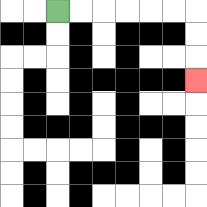{'start': '[2, 0]', 'end': '[8, 3]', 'path_directions': 'R,R,R,R,R,R,D,D,D', 'path_coordinates': '[[2, 0], [3, 0], [4, 0], [5, 0], [6, 0], [7, 0], [8, 0], [8, 1], [8, 2], [8, 3]]'}